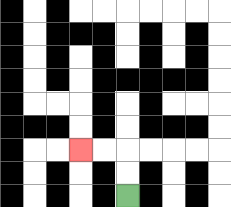{'start': '[5, 8]', 'end': '[3, 6]', 'path_directions': 'U,U,L,L', 'path_coordinates': '[[5, 8], [5, 7], [5, 6], [4, 6], [3, 6]]'}